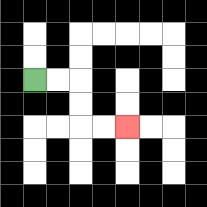{'start': '[1, 3]', 'end': '[5, 5]', 'path_directions': 'R,R,D,D,R,R', 'path_coordinates': '[[1, 3], [2, 3], [3, 3], [3, 4], [3, 5], [4, 5], [5, 5]]'}